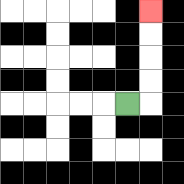{'start': '[5, 4]', 'end': '[6, 0]', 'path_directions': 'R,U,U,U,U', 'path_coordinates': '[[5, 4], [6, 4], [6, 3], [6, 2], [6, 1], [6, 0]]'}